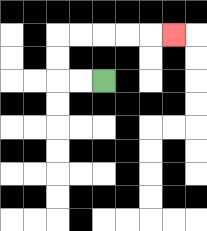{'start': '[4, 3]', 'end': '[7, 1]', 'path_directions': 'L,L,U,U,R,R,R,R,R', 'path_coordinates': '[[4, 3], [3, 3], [2, 3], [2, 2], [2, 1], [3, 1], [4, 1], [5, 1], [6, 1], [7, 1]]'}